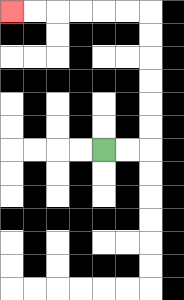{'start': '[4, 6]', 'end': '[0, 0]', 'path_directions': 'R,R,U,U,U,U,U,U,L,L,L,L,L,L', 'path_coordinates': '[[4, 6], [5, 6], [6, 6], [6, 5], [6, 4], [6, 3], [6, 2], [6, 1], [6, 0], [5, 0], [4, 0], [3, 0], [2, 0], [1, 0], [0, 0]]'}